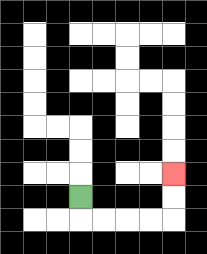{'start': '[3, 8]', 'end': '[7, 7]', 'path_directions': 'D,R,R,R,R,U,U', 'path_coordinates': '[[3, 8], [3, 9], [4, 9], [5, 9], [6, 9], [7, 9], [7, 8], [7, 7]]'}